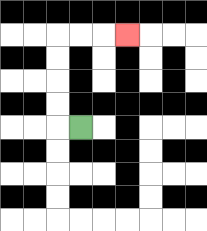{'start': '[3, 5]', 'end': '[5, 1]', 'path_directions': 'L,U,U,U,U,R,R,R', 'path_coordinates': '[[3, 5], [2, 5], [2, 4], [2, 3], [2, 2], [2, 1], [3, 1], [4, 1], [5, 1]]'}